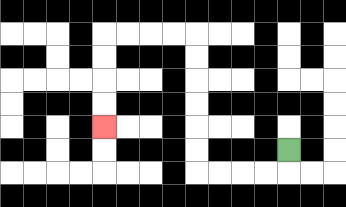{'start': '[12, 6]', 'end': '[4, 5]', 'path_directions': 'D,L,L,L,L,U,U,U,U,U,U,L,L,L,L,D,D,D,D', 'path_coordinates': '[[12, 6], [12, 7], [11, 7], [10, 7], [9, 7], [8, 7], [8, 6], [8, 5], [8, 4], [8, 3], [8, 2], [8, 1], [7, 1], [6, 1], [5, 1], [4, 1], [4, 2], [4, 3], [4, 4], [4, 5]]'}